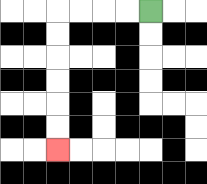{'start': '[6, 0]', 'end': '[2, 6]', 'path_directions': 'L,L,L,L,D,D,D,D,D,D', 'path_coordinates': '[[6, 0], [5, 0], [4, 0], [3, 0], [2, 0], [2, 1], [2, 2], [2, 3], [2, 4], [2, 5], [2, 6]]'}